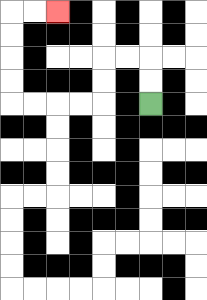{'start': '[6, 4]', 'end': '[2, 0]', 'path_directions': 'U,U,L,L,D,D,L,L,L,L,U,U,U,U,R,R', 'path_coordinates': '[[6, 4], [6, 3], [6, 2], [5, 2], [4, 2], [4, 3], [4, 4], [3, 4], [2, 4], [1, 4], [0, 4], [0, 3], [0, 2], [0, 1], [0, 0], [1, 0], [2, 0]]'}